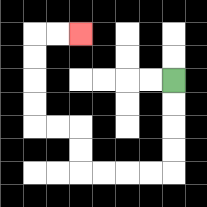{'start': '[7, 3]', 'end': '[3, 1]', 'path_directions': 'D,D,D,D,L,L,L,L,U,U,L,L,U,U,U,U,R,R', 'path_coordinates': '[[7, 3], [7, 4], [7, 5], [7, 6], [7, 7], [6, 7], [5, 7], [4, 7], [3, 7], [3, 6], [3, 5], [2, 5], [1, 5], [1, 4], [1, 3], [1, 2], [1, 1], [2, 1], [3, 1]]'}